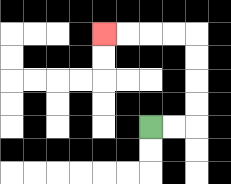{'start': '[6, 5]', 'end': '[4, 1]', 'path_directions': 'R,R,U,U,U,U,L,L,L,L', 'path_coordinates': '[[6, 5], [7, 5], [8, 5], [8, 4], [8, 3], [8, 2], [8, 1], [7, 1], [6, 1], [5, 1], [4, 1]]'}